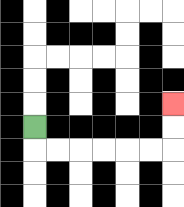{'start': '[1, 5]', 'end': '[7, 4]', 'path_directions': 'D,R,R,R,R,R,R,U,U', 'path_coordinates': '[[1, 5], [1, 6], [2, 6], [3, 6], [4, 6], [5, 6], [6, 6], [7, 6], [7, 5], [7, 4]]'}